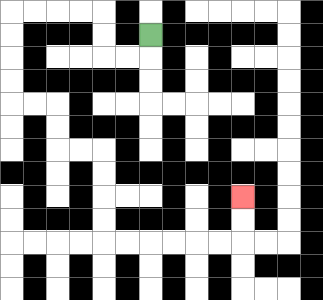{'start': '[6, 1]', 'end': '[10, 8]', 'path_directions': 'D,L,L,U,U,L,L,L,L,D,D,D,D,R,R,D,D,R,R,D,D,D,D,R,R,R,R,R,R,U,U', 'path_coordinates': '[[6, 1], [6, 2], [5, 2], [4, 2], [4, 1], [4, 0], [3, 0], [2, 0], [1, 0], [0, 0], [0, 1], [0, 2], [0, 3], [0, 4], [1, 4], [2, 4], [2, 5], [2, 6], [3, 6], [4, 6], [4, 7], [4, 8], [4, 9], [4, 10], [5, 10], [6, 10], [7, 10], [8, 10], [9, 10], [10, 10], [10, 9], [10, 8]]'}